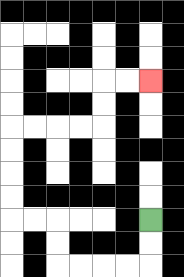{'start': '[6, 9]', 'end': '[6, 3]', 'path_directions': 'D,D,L,L,L,L,U,U,L,L,U,U,U,U,R,R,R,R,U,U,R,R', 'path_coordinates': '[[6, 9], [6, 10], [6, 11], [5, 11], [4, 11], [3, 11], [2, 11], [2, 10], [2, 9], [1, 9], [0, 9], [0, 8], [0, 7], [0, 6], [0, 5], [1, 5], [2, 5], [3, 5], [4, 5], [4, 4], [4, 3], [5, 3], [6, 3]]'}